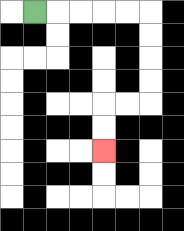{'start': '[1, 0]', 'end': '[4, 6]', 'path_directions': 'R,R,R,R,R,D,D,D,D,L,L,D,D', 'path_coordinates': '[[1, 0], [2, 0], [3, 0], [4, 0], [5, 0], [6, 0], [6, 1], [6, 2], [6, 3], [6, 4], [5, 4], [4, 4], [4, 5], [4, 6]]'}